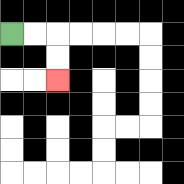{'start': '[0, 1]', 'end': '[2, 3]', 'path_directions': 'R,R,D,D', 'path_coordinates': '[[0, 1], [1, 1], [2, 1], [2, 2], [2, 3]]'}